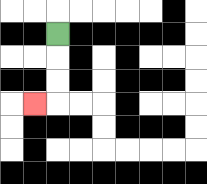{'start': '[2, 1]', 'end': '[1, 4]', 'path_directions': 'D,D,D,L', 'path_coordinates': '[[2, 1], [2, 2], [2, 3], [2, 4], [1, 4]]'}